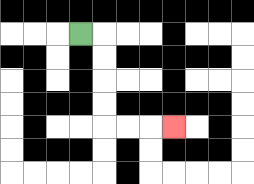{'start': '[3, 1]', 'end': '[7, 5]', 'path_directions': 'R,D,D,D,D,R,R,R', 'path_coordinates': '[[3, 1], [4, 1], [4, 2], [4, 3], [4, 4], [4, 5], [5, 5], [6, 5], [7, 5]]'}